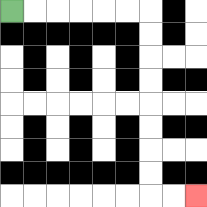{'start': '[0, 0]', 'end': '[8, 8]', 'path_directions': 'R,R,R,R,R,R,D,D,D,D,D,D,D,D,R,R', 'path_coordinates': '[[0, 0], [1, 0], [2, 0], [3, 0], [4, 0], [5, 0], [6, 0], [6, 1], [6, 2], [6, 3], [6, 4], [6, 5], [6, 6], [6, 7], [6, 8], [7, 8], [8, 8]]'}